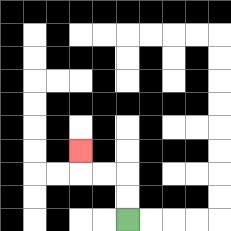{'start': '[5, 9]', 'end': '[3, 6]', 'path_directions': 'U,U,L,L,U', 'path_coordinates': '[[5, 9], [5, 8], [5, 7], [4, 7], [3, 7], [3, 6]]'}